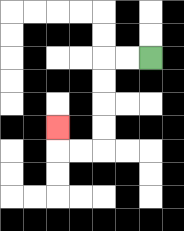{'start': '[6, 2]', 'end': '[2, 5]', 'path_directions': 'L,L,D,D,D,D,L,L,U', 'path_coordinates': '[[6, 2], [5, 2], [4, 2], [4, 3], [4, 4], [4, 5], [4, 6], [3, 6], [2, 6], [2, 5]]'}